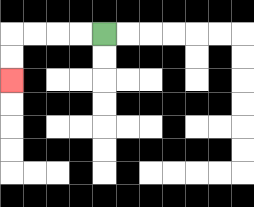{'start': '[4, 1]', 'end': '[0, 3]', 'path_directions': 'L,L,L,L,D,D', 'path_coordinates': '[[4, 1], [3, 1], [2, 1], [1, 1], [0, 1], [0, 2], [0, 3]]'}